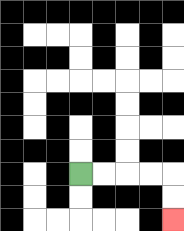{'start': '[3, 7]', 'end': '[7, 9]', 'path_directions': 'R,R,R,R,D,D', 'path_coordinates': '[[3, 7], [4, 7], [5, 7], [6, 7], [7, 7], [7, 8], [7, 9]]'}